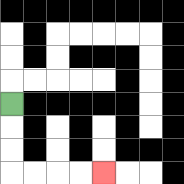{'start': '[0, 4]', 'end': '[4, 7]', 'path_directions': 'D,D,D,R,R,R,R', 'path_coordinates': '[[0, 4], [0, 5], [0, 6], [0, 7], [1, 7], [2, 7], [3, 7], [4, 7]]'}